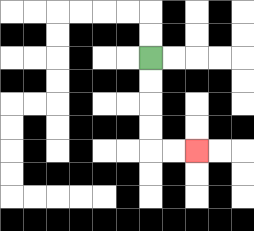{'start': '[6, 2]', 'end': '[8, 6]', 'path_directions': 'D,D,D,D,R,R', 'path_coordinates': '[[6, 2], [6, 3], [6, 4], [6, 5], [6, 6], [7, 6], [8, 6]]'}